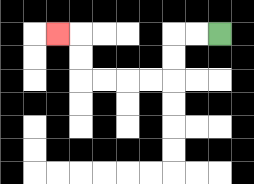{'start': '[9, 1]', 'end': '[2, 1]', 'path_directions': 'L,L,D,D,L,L,L,L,U,U,L', 'path_coordinates': '[[9, 1], [8, 1], [7, 1], [7, 2], [7, 3], [6, 3], [5, 3], [4, 3], [3, 3], [3, 2], [3, 1], [2, 1]]'}